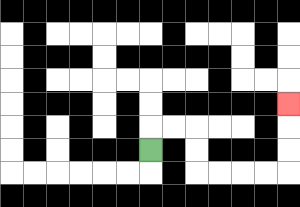{'start': '[6, 6]', 'end': '[12, 4]', 'path_directions': 'U,R,R,D,D,R,R,R,R,U,U,U', 'path_coordinates': '[[6, 6], [6, 5], [7, 5], [8, 5], [8, 6], [8, 7], [9, 7], [10, 7], [11, 7], [12, 7], [12, 6], [12, 5], [12, 4]]'}